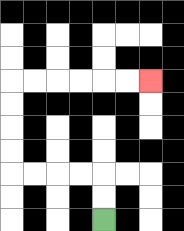{'start': '[4, 9]', 'end': '[6, 3]', 'path_directions': 'U,U,L,L,L,L,U,U,U,U,R,R,R,R,R,R', 'path_coordinates': '[[4, 9], [4, 8], [4, 7], [3, 7], [2, 7], [1, 7], [0, 7], [0, 6], [0, 5], [0, 4], [0, 3], [1, 3], [2, 3], [3, 3], [4, 3], [5, 3], [6, 3]]'}